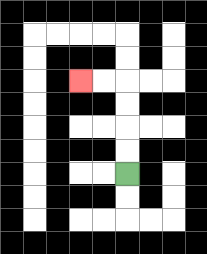{'start': '[5, 7]', 'end': '[3, 3]', 'path_directions': 'U,U,U,U,L,L', 'path_coordinates': '[[5, 7], [5, 6], [5, 5], [5, 4], [5, 3], [4, 3], [3, 3]]'}